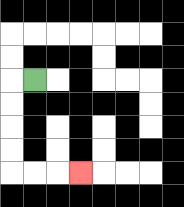{'start': '[1, 3]', 'end': '[3, 7]', 'path_directions': 'L,D,D,D,D,R,R,R', 'path_coordinates': '[[1, 3], [0, 3], [0, 4], [0, 5], [0, 6], [0, 7], [1, 7], [2, 7], [3, 7]]'}